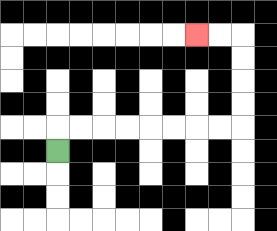{'start': '[2, 6]', 'end': '[8, 1]', 'path_directions': 'U,R,R,R,R,R,R,R,R,U,U,U,U,L,L', 'path_coordinates': '[[2, 6], [2, 5], [3, 5], [4, 5], [5, 5], [6, 5], [7, 5], [8, 5], [9, 5], [10, 5], [10, 4], [10, 3], [10, 2], [10, 1], [9, 1], [8, 1]]'}